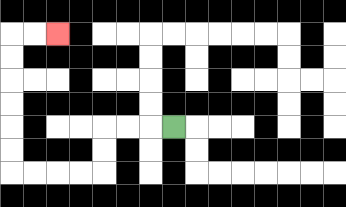{'start': '[7, 5]', 'end': '[2, 1]', 'path_directions': 'L,L,L,D,D,L,L,L,L,U,U,U,U,U,U,R,R', 'path_coordinates': '[[7, 5], [6, 5], [5, 5], [4, 5], [4, 6], [4, 7], [3, 7], [2, 7], [1, 7], [0, 7], [0, 6], [0, 5], [0, 4], [0, 3], [0, 2], [0, 1], [1, 1], [2, 1]]'}